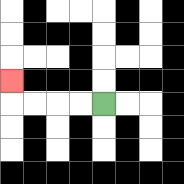{'start': '[4, 4]', 'end': '[0, 3]', 'path_directions': 'L,L,L,L,U', 'path_coordinates': '[[4, 4], [3, 4], [2, 4], [1, 4], [0, 4], [0, 3]]'}